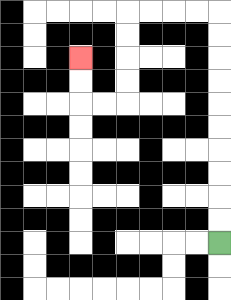{'start': '[9, 10]', 'end': '[3, 2]', 'path_directions': 'U,U,U,U,U,U,U,U,U,U,L,L,L,L,D,D,D,D,L,L,U,U', 'path_coordinates': '[[9, 10], [9, 9], [9, 8], [9, 7], [9, 6], [9, 5], [9, 4], [9, 3], [9, 2], [9, 1], [9, 0], [8, 0], [7, 0], [6, 0], [5, 0], [5, 1], [5, 2], [5, 3], [5, 4], [4, 4], [3, 4], [3, 3], [3, 2]]'}